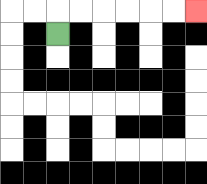{'start': '[2, 1]', 'end': '[8, 0]', 'path_directions': 'U,R,R,R,R,R,R', 'path_coordinates': '[[2, 1], [2, 0], [3, 0], [4, 0], [5, 0], [6, 0], [7, 0], [8, 0]]'}